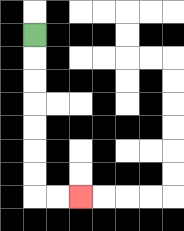{'start': '[1, 1]', 'end': '[3, 8]', 'path_directions': 'D,D,D,D,D,D,D,R,R', 'path_coordinates': '[[1, 1], [1, 2], [1, 3], [1, 4], [1, 5], [1, 6], [1, 7], [1, 8], [2, 8], [3, 8]]'}